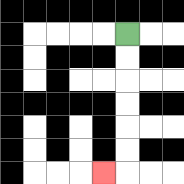{'start': '[5, 1]', 'end': '[4, 7]', 'path_directions': 'D,D,D,D,D,D,L', 'path_coordinates': '[[5, 1], [5, 2], [5, 3], [5, 4], [5, 5], [5, 6], [5, 7], [4, 7]]'}